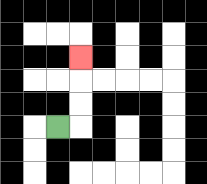{'start': '[2, 5]', 'end': '[3, 2]', 'path_directions': 'R,U,U,U', 'path_coordinates': '[[2, 5], [3, 5], [3, 4], [3, 3], [3, 2]]'}